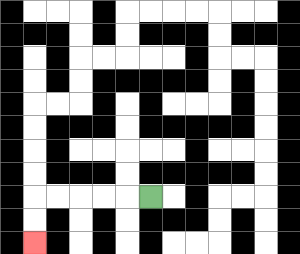{'start': '[6, 8]', 'end': '[1, 10]', 'path_directions': 'L,L,L,L,L,D,D', 'path_coordinates': '[[6, 8], [5, 8], [4, 8], [3, 8], [2, 8], [1, 8], [1, 9], [1, 10]]'}